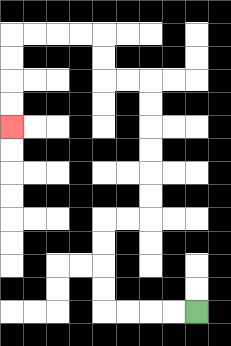{'start': '[8, 13]', 'end': '[0, 5]', 'path_directions': 'L,L,L,L,U,U,U,U,R,R,U,U,U,U,U,U,L,L,U,U,L,L,L,L,D,D,D,D', 'path_coordinates': '[[8, 13], [7, 13], [6, 13], [5, 13], [4, 13], [4, 12], [4, 11], [4, 10], [4, 9], [5, 9], [6, 9], [6, 8], [6, 7], [6, 6], [6, 5], [6, 4], [6, 3], [5, 3], [4, 3], [4, 2], [4, 1], [3, 1], [2, 1], [1, 1], [0, 1], [0, 2], [0, 3], [0, 4], [0, 5]]'}